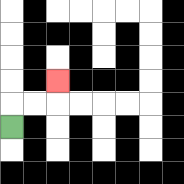{'start': '[0, 5]', 'end': '[2, 3]', 'path_directions': 'U,R,R,U', 'path_coordinates': '[[0, 5], [0, 4], [1, 4], [2, 4], [2, 3]]'}